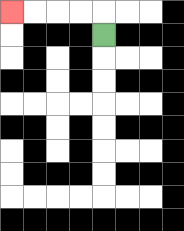{'start': '[4, 1]', 'end': '[0, 0]', 'path_directions': 'U,L,L,L,L', 'path_coordinates': '[[4, 1], [4, 0], [3, 0], [2, 0], [1, 0], [0, 0]]'}